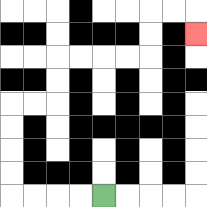{'start': '[4, 8]', 'end': '[8, 1]', 'path_directions': 'L,L,L,L,U,U,U,U,R,R,U,U,R,R,R,R,U,U,R,R,D', 'path_coordinates': '[[4, 8], [3, 8], [2, 8], [1, 8], [0, 8], [0, 7], [0, 6], [0, 5], [0, 4], [1, 4], [2, 4], [2, 3], [2, 2], [3, 2], [4, 2], [5, 2], [6, 2], [6, 1], [6, 0], [7, 0], [8, 0], [8, 1]]'}